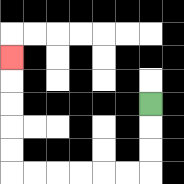{'start': '[6, 4]', 'end': '[0, 2]', 'path_directions': 'D,D,D,L,L,L,L,L,L,U,U,U,U,U', 'path_coordinates': '[[6, 4], [6, 5], [6, 6], [6, 7], [5, 7], [4, 7], [3, 7], [2, 7], [1, 7], [0, 7], [0, 6], [0, 5], [0, 4], [0, 3], [0, 2]]'}